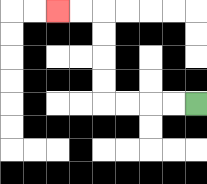{'start': '[8, 4]', 'end': '[2, 0]', 'path_directions': 'L,L,L,L,U,U,U,U,L,L', 'path_coordinates': '[[8, 4], [7, 4], [6, 4], [5, 4], [4, 4], [4, 3], [4, 2], [4, 1], [4, 0], [3, 0], [2, 0]]'}